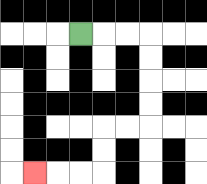{'start': '[3, 1]', 'end': '[1, 7]', 'path_directions': 'R,R,R,D,D,D,D,L,L,D,D,L,L,L', 'path_coordinates': '[[3, 1], [4, 1], [5, 1], [6, 1], [6, 2], [6, 3], [6, 4], [6, 5], [5, 5], [4, 5], [4, 6], [4, 7], [3, 7], [2, 7], [1, 7]]'}